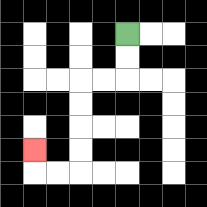{'start': '[5, 1]', 'end': '[1, 6]', 'path_directions': 'D,D,L,L,D,D,D,D,L,L,U', 'path_coordinates': '[[5, 1], [5, 2], [5, 3], [4, 3], [3, 3], [3, 4], [3, 5], [3, 6], [3, 7], [2, 7], [1, 7], [1, 6]]'}